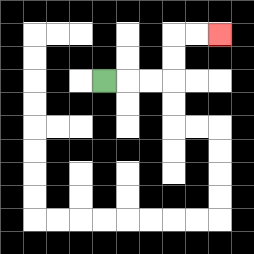{'start': '[4, 3]', 'end': '[9, 1]', 'path_directions': 'R,R,R,U,U,R,R', 'path_coordinates': '[[4, 3], [5, 3], [6, 3], [7, 3], [7, 2], [7, 1], [8, 1], [9, 1]]'}